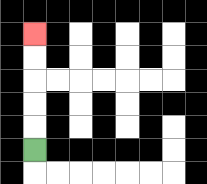{'start': '[1, 6]', 'end': '[1, 1]', 'path_directions': 'U,U,U,U,U', 'path_coordinates': '[[1, 6], [1, 5], [1, 4], [1, 3], [1, 2], [1, 1]]'}